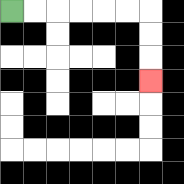{'start': '[0, 0]', 'end': '[6, 3]', 'path_directions': 'R,R,R,R,R,R,D,D,D', 'path_coordinates': '[[0, 0], [1, 0], [2, 0], [3, 0], [4, 0], [5, 0], [6, 0], [6, 1], [6, 2], [6, 3]]'}